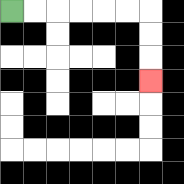{'start': '[0, 0]', 'end': '[6, 3]', 'path_directions': 'R,R,R,R,R,R,D,D,D', 'path_coordinates': '[[0, 0], [1, 0], [2, 0], [3, 0], [4, 0], [5, 0], [6, 0], [6, 1], [6, 2], [6, 3]]'}